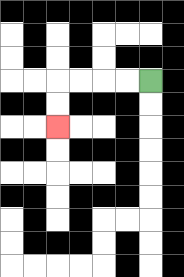{'start': '[6, 3]', 'end': '[2, 5]', 'path_directions': 'L,L,L,L,D,D', 'path_coordinates': '[[6, 3], [5, 3], [4, 3], [3, 3], [2, 3], [2, 4], [2, 5]]'}